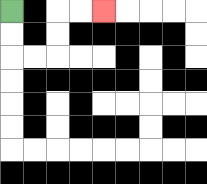{'start': '[0, 0]', 'end': '[4, 0]', 'path_directions': 'D,D,R,R,U,U,R,R', 'path_coordinates': '[[0, 0], [0, 1], [0, 2], [1, 2], [2, 2], [2, 1], [2, 0], [3, 0], [4, 0]]'}